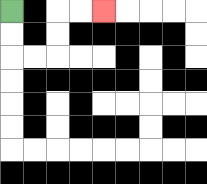{'start': '[0, 0]', 'end': '[4, 0]', 'path_directions': 'D,D,R,R,U,U,R,R', 'path_coordinates': '[[0, 0], [0, 1], [0, 2], [1, 2], [2, 2], [2, 1], [2, 0], [3, 0], [4, 0]]'}